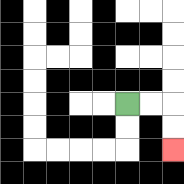{'start': '[5, 4]', 'end': '[7, 6]', 'path_directions': 'R,R,D,D', 'path_coordinates': '[[5, 4], [6, 4], [7, 4], [7, 5], [7, 6]]'}